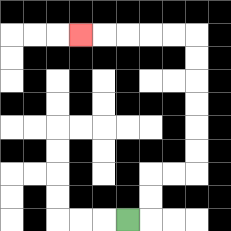{'start': '[5, 9]', 'end': '[3, 1]', 'path_directions': 'R,U,U,R,R,U,U,U,U,U,U,L,L,L,L,L', 'path_coordinates': '[[5, 9], [6, 9], [6, 8], [6, 7], [7, 7], [8, 7], [8, 6], [8, 5], [8, 4], [8, 3], [8, 2], [8, 1], [7, 1], [6, 1], [5, 1], [4, 1], [3, 1]]'}